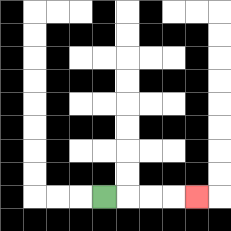{'start': '[4, 8]', 'end': '[8, 8]', 'path_directions': 'R,R,R,R', 'path_coordinates': '[[4, 8], [5, 8], [6, 8], [7, 8], [8, 8]]'}